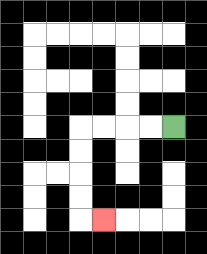{'start': '[7, 5]', 'end': '[4, 9]', 'path_directions': 'L,L,L,L,D,D,D,D,R', 'path_coordinates': '[[7, 5], [6, 5], [5, 5], [4, 5], [3, 5], [3, 6], [3, 7], [3, 8], [3, 9], [4, 9]]'}